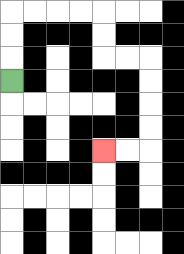{'start': '[0, 3]', 'end': '[4, 6]', 'path_directions': 'U,U,U,R,R,R,R,D,D,R,R,D,D,D,D,L,L', 'path_coordinates': '[[0, 3], [0, 2], [0, 1], [0, 0], [1, 0], [2, 0], [3, 0], [4, 0], [4, 1], [4, 2], [5, 2], [6, 2], [6, 3], [6, 4], [6, 5], [6, 6], [5, 6], [4, 6]]'}